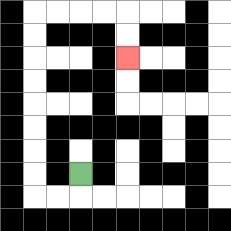{'start': '[3, 7]', 'end': '[5, 2]', 'path_directions': 'D,L,L,U,U,U,U,U,U,U,U,R,R,R,R,D,D', 'path_coordinates': '[[3, 7], [3, 8], [2, 8], [1, 8], [1, 7], [1, 6], [1, 5], [1, 4], [1, 3], [1, 2], [1, 1], [1, 0], [2, 0], [3, 0], [4, 0], [5, 0], [5, 1], [5, 2]]'}